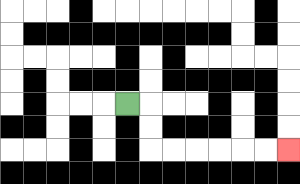{'start': '[5, 4]', 'end': '[12, 6]', 'path_directions': 'R,D,D,R,R,R,R,R,R', 'path_coordinates': '[[5, 4], [6, 4], [6, 5], [6, 6], [7, 6], [8, 6], [9, 6], [10, 6], [11, 6], [12, 6]]'}